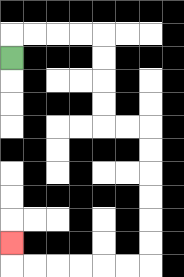{'start': '[0, 2]', 'end': '[0, 10]', 'path_directions': 'U,R,R,R,R,D,D,D,D,R,R,D,D,D,D,D,D,L,L,L,L,L,L,U', 'path_coordinates': '[[0, 2], [0, 1], [1, 1], [2, 1], [3, 1], [4, 1], [4, 2], [4, 3], [4, 4], [4, 5], [5, 5], [6, 5], [6, 6], [6, 7], [6, 8], [6, 9], [6, 10], [6, 11], [5, 11], [4, 11], [3, 11], [2, 11], [1, 11], [0, 11], [0, 10]]'}